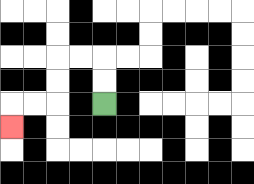{'start': '[4, 4]', 'end': '[0, 5]', 'path_directions': 'U,U,L,L,D,D,L,L,D', 'path_coordinates': '[[4, 4], [4, 3], [4, 2], [3, 2], [2, 2], [2, 3], [2, 4], [1, 4], [0, 4], [0, 5]]'}